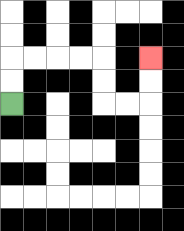{'start': '[0, 4]', 'end': '[6, 2]', 'path_directions': 'U,U,R,R,R,R,D,D,R,R,U,U', 'path_coordinates': '[[0, 4], [0, 3], [0, 2], [1, 2], [2, 2], [3, 2], [4, 2], [4, 3], [4, 4], [5, 4], [6, 4], [6, 3], [6, 2]]'}